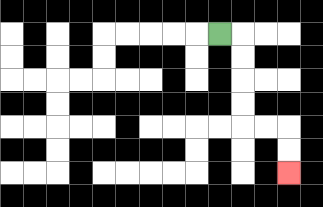{'start': '[9, 1]', 'end': '[12, 7]', 'path_directions': 'R,D,D,D,D,R,R,D,D', 'path_coordinates': '[[9, 1], [10, 1], [10, 2], [10, 3], [10, 4], [10, 5], [11, 5], [12, 5], [12, 6], [12, 7]]'}